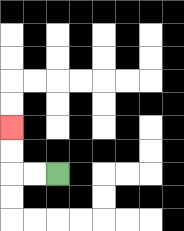{'start': '[2, 7]', 'end': '[0, 5]', 'path_directions': 'L,L,U,U', 'path_coordinates': '[[2, 7], [1, 7], [0, 7], [0, 6], [0, 5]]'}